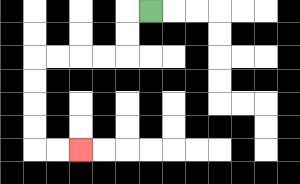{'start': '[6, 0]', 'end': '[3, 6]', 'path_directions': 'L,D,D,L,L,L,L,D,D,D,D,R,R', 'path_coordinates': '[[6, 0], [5, 0], [5, 1], [5, 2], [4, 2], [3, 2], [2, 2], [1, 2], [1, 3], [1, 4], [1, 5], [1, 6], [2, 6], [3, 6]]'}